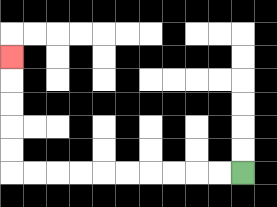{'start': '[10, 7]', 'end': '[0, 2]', 'path_directions': 'L,L,L,L,L,L,L,L,L,L,U,U,U,U,U', 'path_coordinates': '[[10, 7], [9, 7], [8, 7], [7, 7], [6, 7], [5, 7], [4, 7], [3, 7], [2, 7], [1, 7], [0, 7], [0, 6], [0, 5], [0, 4], [0, 3], [0, 2]]'}